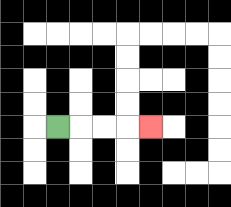{'start': '[2, 5]', 'end': '[6, 5]', 'path_directions': 'R,R,R,R', 'path_coordinates': '[[2, 5], [3, 5], [4, 5], [5, 5], [6, 5]]'}